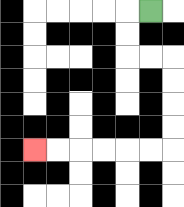{'start': '[6, 0]', 'end': '[1, 6]', 'path_directions': 'L,D,D,R,R,D,D,D,D,L,L,L,L,L,L', 'path_coordinates': '[[6, 0], [5, 0], [5, 1], [5, 2], [6, 2], [7, 2], [7, 3], [7, 4], [7, 5], [7, 6], [6, 6], [5, 6], [4, 6], [3, 6], [2, 6], [1, 6]]'}